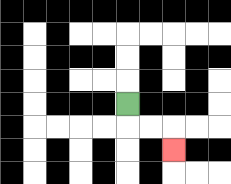{'start': '[5, 4]', 'end': '[7, 6]', 'path_directions': 'D,R,R,D', 'path_coordinates': '[[5, 4], [5, 5], [6, 5], [7, 5], [7, 6]]'}